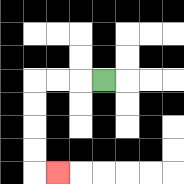{'start': '[4, 3]', 'end': '[2, 7]', 'path_directions': 'L,L,L,D,D,D,D,R', 'path_coordinates': '[[4, 3], [3, 3], [2, 3], [1, 3], [1, 4], [1, 5], [1, 6], [1, 7], [2, 7]]'}